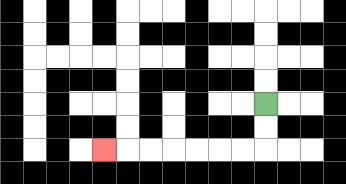{'start': '[11, 4]', 'end': '[4, 6]', 'path_directions': 'D,D,L,L,L,L,L,L,L', 'path_coordinates': '[[11, 4], [11, 5], [11, 6], [10, 6], [9, 6], [8, 6], [7, 6], [6, 6], [5, 6], [4, 6]]'}